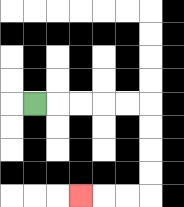{'start': '[1, 4]', 'end': '[3, 8]', 'path_directions': 'R,R,R,R,R,D,D,D,D,L,L,L', 'path_coordinates': '[[1, 4], [2, 4], [3, 4], [4, 4], [5, 4], [6, 4], [6, 5], [6, 6], [6, 7], [6, 8], [5, 8], [4, 8], [3, 8]]'}